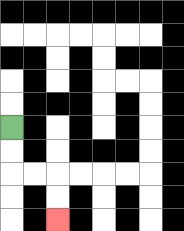{'start': '[0, 5]', 'end': '[2, 9]', 'path_directions': 'D,D,R,R,D,D', 'path_coordinates': '[[0, 5], [0, 6], [0, 7], [1, 7], [2, 7], [2, 8], [2, 9]]'}